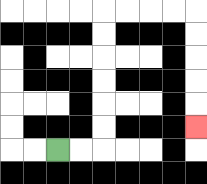{'start': '[2, 6]', 'end': '[8, 5]', 'path_directions': 'R,R,U,U,U,U,U,U,R,R,R,R,D,D,D,D,D', 'path_coordinates': '[[2, 6], [3, 6], [4, 6], [4, 5], [4, 4], [4, 3], [4, 2], [4, 1], [4, 0], [5, 0], [6, 0], [7, 0], [8, 0], [8, 1], [8, 2], [8, 3], [8, 4], [8, 5]]'}